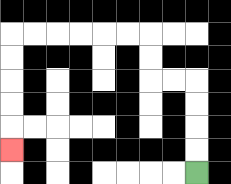{'start': '[8, 7]', 'end': '[0, 6]', 'path_directions': 'U,U,U,U,L,L,U,U,L,L,L,L,L,L,D,D,D,D,D', 'path_coordinates': '[[8, 7], [8, 6], [8, 5], [8, 4], [8, 3], [7, 3], [6, 3], [6, 2], [6, 1], [5, 1], [4, 1], [3, 1], [2, 1], [1, 1], [0, 1], [0, 2], [0, 3], [0, 4], [0, 5], [0, 6]]'}